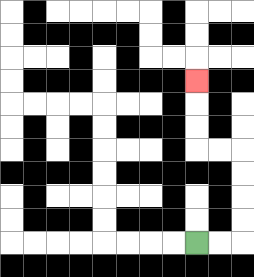{'start': '[8, 10]', 'end': '[8, 3]', 'path_directions': 'R,R,U,U,U,U,L,L,U,U,U', 'path_coordinates': '[[8, 10], [9, 10], [10, 10], [10, 9], [10, 8], [10, 7], [10, 6], [9, 6], [8, 6], [8, 5], [8, 4], [8, 3]]'}